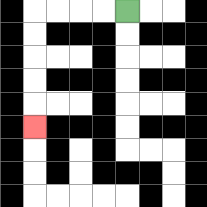{'start': '[5, 0]', 'end': '[1, 5]', 'path_directions': 'L,L,L,L,D,D,D,D,D', 'path_coordinates': '[[5, 0], [4, 0], [3, 0], [2, 0], [1, 0], [1, 1], [1, 2], [1, 3], [1, 4], [1, 5]]'}